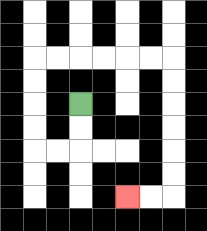{'start': '[3, 4]', 'end': '[5, 8]', 'path_directions': 'D,D,L,L,U,U,U,U,R,R,R,R,R,R,D,D,D,D,D,D,L,L', 'path_coordinates': '[[3, 4], [3, 5], [3, 6], [2, 6], [1, 6], [1, 5], [1, 4], [1, 3], [1, 2], [2, 2], [3, 2], [4, 2], [5, 2], [6, 2], [7, 2], [7, 3], [7, 4], [7, 5], [7, 6], [7, 7], [7, 8], [6, 8], [5, 8]]'}